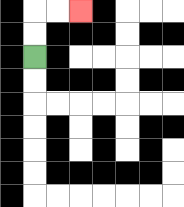{'start': '[1, 2]', 'end': '[3, 0]', 'path_directions': 'U,U,R,R', 'path_coordinates': '[[1, 2], [1, 1], [1, 0], [2, 0], [3, 0]]'}